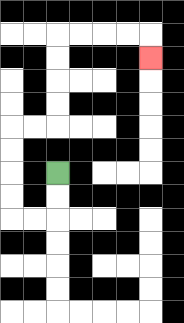{'start': '[2, 7]', 'end': '[6, 2]', 'path_directions': 'D,D,L,L,U,U,U,U,R,R,U,U,U,U,R,R,R,R,D', 'path_coordinates': '[[2, 7], [2, 8], [2, 9], [1, 9], [0, 9], [0, 8], [0, 7], [0, 6], [0, 5], [1, 5], [2, 5], [2, 4], [2, 3], [2, 2], [2, 1], [3, 1], [4, 1], [5, 1], [6, 1], [6, 2]]'}